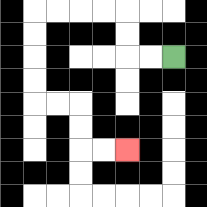{'start': '[7, 2]', 'end': '[5, 6]', 'path_directions': 'L,L,U,U,L,L,L,L,D,D,D,D,R,R,D,D,R,R', 'path_coordinates': '[[7, 2], [6, 2], [5, 2], [5, 1], [5, 0], [4, 0], [3, 0], [2, 0], [1, 0], [1, 1], [1, 2], [1, 3], [1, 4], [2, 4], [3, 4], [3, 5], [3, 6], [4, 6], [5, 6]]'}